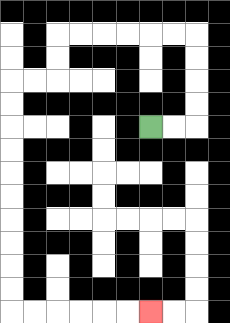{'start': '[6, 5]', 'end': '[6, 13]', 'path_directions': 'R,R,U,U,U,U,L,L,L,L,L,L,D,D,L,L,D,D,D,D,D,D,D,D,D,D,R,R,R,R,R,R', 'path_coordinates': '[[6, 5], [7, 5], [8, 5], [8, 4], [8, 3], [8, 2], [8, 1], [7, 1], [6, 1], [5, 1], [4, 1], [3, 1], [2, 1], [2, 2], [2, 3], [1, 3], [0, 3], [0, 4], [0, 5], [0, 6], [0, 7], [0, 8], [0, 9], [0, 10], [0, 11], [0, 12], [0, 13], [1, 13], [2, 13], [3, 13], [4, 13], [5, 13], [6, 13]]'}